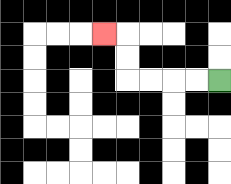{'start': '[9, 3]', 'end': '[4, 1]', 'path_directions': 'L,L,L,L,U,U,L', 'path_coordinates': '[[9, 3], [8, 3], [7, 3], [6, 3], [5, 3], [5, 2], [5, 1], [4, 1]]'}